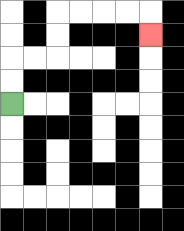{'start': '[0, 4]', 'end': '[6, 1]', 'path_directions': 'U,U,R,R,U,U,R,R,R,R,D', 'path_coordinates': '[[0, 4], [0, 3], [0, 2], [1, 2], [2, 2], [2, 1], [2, 0], [3, 0], [4, 0], [5, 0], [6, 0], [6, 1]]'}